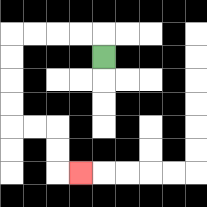{'start': '[4, 2]', 'end': '[3, 7]', 'path_directions': 'U,L,L,L,L,D,D,D,D,R,R,D,D,R', 'path_coordinates': '[[4, 2], [4, 1], [3, 1], [2, 1], [1, 1], [0, 1], [0, 2], [0, 3], [0, 4], [0, 5], [1, 5], [2, 5], [2, 6], [2, 7], [3, 7]]'}